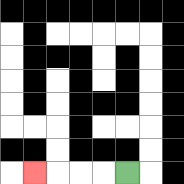{'start': '[5, 7]', 'end': '[1, 7]', 'path_directions': 'L,L,L,L', 'path_coordinates': '[[5, 7], [4, 7], [3, 7], [2, 7], [1, 7]]'}